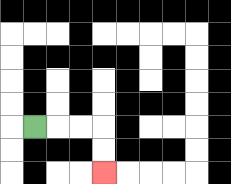{'start': '[1, 5]', 'end': '[4, 7]', 'path_directions': 'R,R,R,D,D', 'path_coordinates': '[[1, 5], [2, 5], [3, 5], [4, 5], [4, 6], [4, 7]]'}